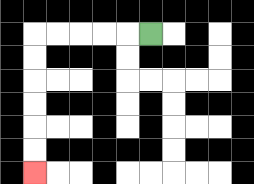{'start': '[6, 1]', 'end': '[1, 7]', 'path_directions': 'L,L,L,L,L,D,D,D,D,D,D', 'path_coordinates': '[[6, 1], [5, 1], [4, 1], [3, 1], [2, 1], [1, 1], [1, 2], [1, 3], [1, 4], [1, 5], [1, 6], [1, 7]]'}